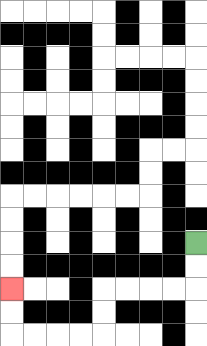{'start': '[8, 10]', 'end': '[0, 12]', 'path_directions': 'D,D,L,L,L,L,D,D,L,L,L,L,U,U', 'path_coordinates': '[[8, 10], [8, 11], [8, 12], [7, 12], [6, 12], [5, 12], [4, 12], [4, 13], [4, 14], [3, 14], [2, 14], [1, 14], [0, 14], [0, 13], [0, 12]]'}